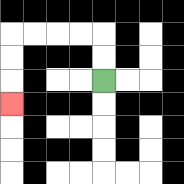{'start': '[4, 3]', 'end': '[0, 4]', 'path_directions': 'U,U,L,L,L,L,D,D,D', 'path_coordinates': '[[4, 3], [4, 2], [4, 1], [3, 1], [2, 1], [1, 1], [0, 1], [0, 2], [0, 3], [0, 4]]'}